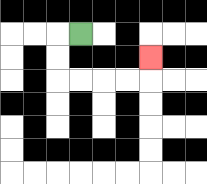{'start': '[3, 1]', 'end': '[6, 2]', 'path_directions': 'L,D,D,R,R,R,R,U', 'path_coordinates': '[[3, 1], [2, 1], [2, 2], [2, 3], [3, 3], [4, 3], [5, 3], [6, 3], [6, 2]]'}